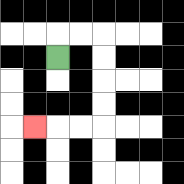{'start': '[2, 2]', 'end': '[1, 5]', 'path_directions': 'U,R,R,D,D,D,D,L,L,L', 'path_coordinates': '[[2, 2], [2, 1], [3, 1], [4, 1], [4, 2], [4, 3], [4, 4], [4, 5], [3, 5], [2, 5], [1, 5]]'}